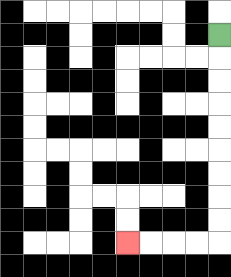{'start': '[9, 1]', 'end': '[5, 10]', 'path_directions': 'D,D,D,D,D,D,D,D,D,L,L,L,L', 'path_coordinates': '[[9, 1], [9, 2], [9, 3], [9, 4], [9, 5], [9, 6], [9, 7], [9, 8], [9, 9], [9, 10], [8, 10], [7, 10], [6, 10], [5, 10]]'}